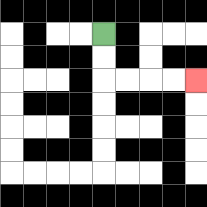{'start': '[4, 1]', 'end': '[8, 3]', 'path_directions': 'D,D,R,R,R,R', 'path_coordinates': '[[4, 1], [4, 2], [4, 3], [5, 3], [6, 3], [7, 3], [8, 3]]'}